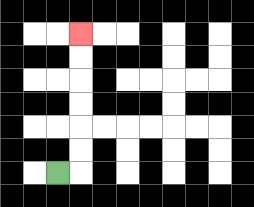{'start': '[2, 7]', 'end': '[3, 1]', 'path_directions': 'R,U,U,U,U,U,U', 'path_coordinates': '[[2, 7], [3, 7], [3, 6], [3, 5], [3, 4], [3, 3], [3, 2], [3, 1]]'}